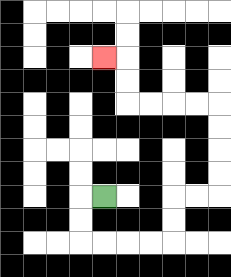{'start': '[4, 8]', 'end': '[4, 2]', 'path_directions': 'L,D,D,R,R,R,R,U,U,R,R,U,U,U,U,L,L,L,L,U,U,L', 'path_coordinates': '[[4, 8], [3, 8], [3, 9], [3, 10], [4, 10], [5, 10], [6, 10], [7, 10], [7, 9], [7, 8], [8, 8], [9, 8], [9, 7], [9, 6], [9, 5], [9, 4], [8, 4], [7, 4], [6, 4], [5, 4], [5, 3], [5, 2], [4, 2]]'}